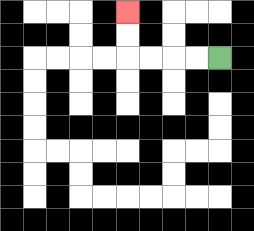{'start': '[9, 2]', 'end': '[5, 0]', 'path_directions': 'L,L,L,L,U,U', 'path_coordinates': '[[9, 2], [8, 2], [7, 2], [6, 2], [5, 2], [5, 1], [5, 0]]'}